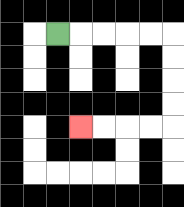{'start': '[2, 1]', 'end': '[3, 5]', 'path_directions': 'R,R,R,R,R,D,D,D,D,L,L,L,L', 'path_coordinates': '[[2, 1], [3, 1], [4, 1], [5, 1], [6, 1], [7, 1], [7, 2], [7, 3], [7, 4], [7, 5], [6, 5], [5, 5], [4, 5], [3, 5]]'}